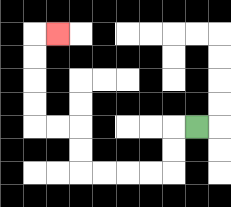{'start': '[8, 5]', 'end': '[2, 1]', 'path_directions': 'L,D,D,L,L,L,L,U,U,L,L,U,U,U,U,R', 'path_coordinates': '[[8, 5], [7, 5], [7, 6], [7, 7], [6, 7], [5, 7], [4, 7], [3, 7], [3, 6], [3, 5], [2, 5], [1, 5], [1, 4], [1, 3], [1, 2], [1, 1], [2, 1]]'}